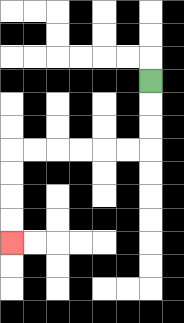{'start': '[6, 3]', 'end': '[0, 10]', 'path_directions': 'D,D,D,L,L,L,L,L,L,D,D,D,D', 'path_coordinates': '[[6, 3], [6, 4], [6, 5], [6, 6], [5, 6], [4, 6], [3, 6], [2, 6], [1, 6], [0, 6], [0, 7], [0, 8], [0, 9], [0, 10]]'}